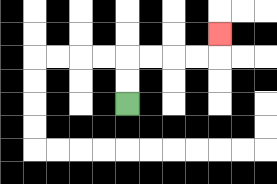{'start': '[5, 4]', 'end': '[9, 1]', 'path_directions': 'U,U,R,R,R,R,U', 'path_coordinates': '[[5, 4], [5, 3], [5, 2], [6, 2], [7, 2], [8, 2], [9, 2], [9, 1]]'}